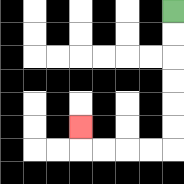{'start': '[7, 0]', 'end': '[3, 5]', 'path_directions': 'D,D,D,D,D,D,L,L,L,L,U', 'path_coordinates': '[[7, 0], [7, 1], [7, 2], [7, 3], [7, 4], [7, 5], [7, 6], [6, 6], [5, 6], [4, 6], [3, 6], [3, 5]]'}